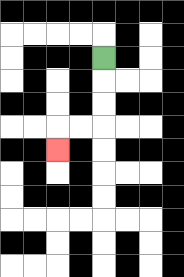{'start': '[4, 2]', 'end': '[2, 6]', 'path_directions': 'D,D,D,L,L,D', 'path_coordinates': '[[4, 2], [4, 3], [4, 4], [4, 5], [3, 5], [2, 5], [2, 6]]'}